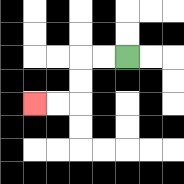{'start': '[5, 2]', 'end': '[1, 4]', 'path_directions': 'L,L,D,D,L,L', 'path_coordinates': '[[5, 2], [4, 2], [3, 2], [3, 3], [3, 4], [2, 4], [1, 4]]'}